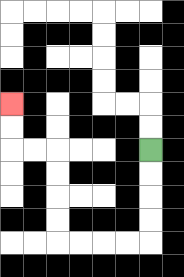{'start': '[6, 6]', 'end': '[0, 4]', 'path_directions': 'D,D,D,D,L,L,L,L,U,U,U,U,L,L,U,U', 'path_coordinates': '[[6, 6], [6, 7], [6, 8], [6, 9], [6, 10], [5, 10], [4, 10], [3, 10], [2, 10], [2, 9], [2, 8], [2, 7], [2, 6], [1, 6], [0, 6], [0, 5], [0, 4]]'}